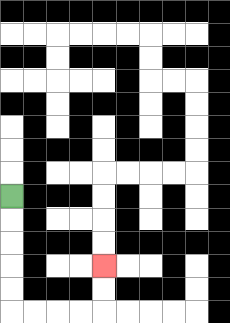{'start': '[0, 8]', 'end': '[4, 11]', 'path_directions': 'D,D,D,D,D,R,R,R,R,U,U', 'path_coordinates': '[[0, 8], [0, 9], [0, 10], [0, 11], [0, 12], [0, 13], [1, 13], [2, 13], [3, 13], [4, 13], [4, 12], [4, 11]]'}